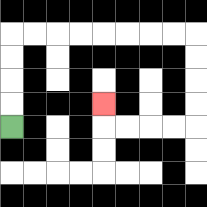{'start': '[0, 5]', 'end': '[4, 4]', 'path_directions': 'U,U,U,U,R,R,R,R,R,R,R,R,D,D,D,D,L,L,L,L,U', 'path_coordinates': '[[0, 5], [0, 4], [0, 3], [0, 2], [0, 1], [1, 1], [2, 1], [3, 1], [4, 1], [5, 1], [6, 1], [7, 1], [8, 1], [8, 2], [8, 3], [8, 4], [8, 5], [7, 5], [6, 5], [5, 5], [4, 5], [4, 4]]'}